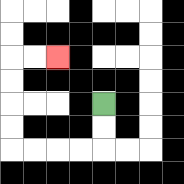{'start': '[4, 4]', 'end': '[2, 2]', 'path_directions': 'D,D,L,L,L,L,U,U,U,U,R,R', 'path_coordinates': '[[4, 4], [4, 5], [4, 6], [3, 6], [2, 6], [1, 6], [0, 6], [0, 5], [0, 4], [0, 3], [0, 2], [1, 2], [2, 2]]'}